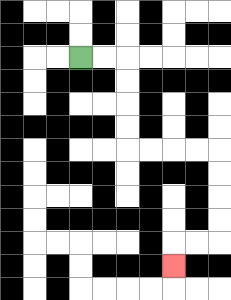{'start': '[3, 2]', 'end': '[7, 11]', 'path_directions': 'R,R,D,D,D,D,R,R,R,R,D,D,D,D,L,L,D', 'path_coordinates': '[[3, 2], [4, 2], [5, 2], [5, 3], [5, 4], [5, 5], [5, 6], [6, 6], [7, 6], [8, 6], [9, 6], [9, 7], [9, 8], [9, 9], [9, 10], [8, 10], [7, 10], [7, 11]]'}